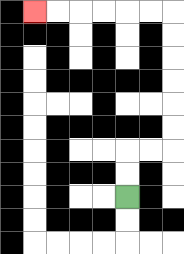{'start': '[5, 8]', 'end': '[1, 0]', 'path_directions': 'U,U,R,R,U,U,U,U,U,U,L,L,L,L,L,L', 'path_coordinates': '[[5, 8], [5, 7], [5, 6], [6, 6], [7, 6], [7, 5], [7, 4], [7, 3], [7, 2], [7, 1], [7, 0], [6, 0], [5, 0], [4, 0], [3, 0], [2, 0], [1, 0]]'}